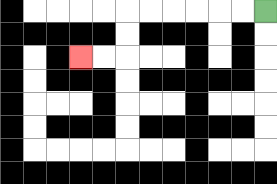{'start': '[11, 0]', 'end': '[3, 2]', 'path_directions': 'L,L,L,L,L,L,D,D,L,L', 'path_coordinates': '[[11, 0], [10, 0], [9, 0], [8, 0], [7, 0], [6, 0], [5, 0], [5, 1], [5, 2], [4, 2], [3, 2]]'}